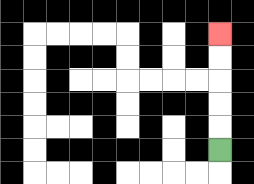{'start': '[9, 6]', 'end': '[9, 1]', 'path_directions': 'U,U,U,U,U', 'path_coordinates': '[[9, 6], [9, 5], [9, 4], [9, 3], [9, 2], [9, 1]]'}